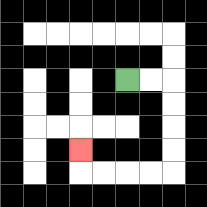{'start': '[5, 3]', 'end': '[3, 6]', 'path_directions': 'R,R,D,D,D,D,L,L,L,L,U', 'path_coordinates': '[[5, 3], [6, 3], [7, 3], [7, 4], [7, 5], [7, 6], [7, 7], [6, 7], [5, 7], [4, 7], [3, 7], [3, 6]]'}